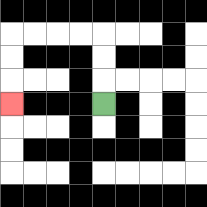{'start': '[4, 4]', 'end': '[0, 4]', 'path_directions': 'U,U,U,L,L,L,L,D,D,D', 'path_coordinates': '[[4, 4], [4, 3], [4, 2], [4, 1], [3, 1], [2, 1], [1, 1], [0, 1], [0, 2], [0, 3], [0, 4]]'}